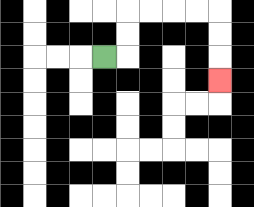{'start': '[4, 2]', 'end': '[9, 3]', 'path_directions': 'R,U,U,R,R,R,R,D,D,D', 'path_coordinates': '[[4, 2], [5, 2], [5, 1], [5, 0], [6, 0], [7, 0], [8, 0], [9, 0], [9, 1], [9, 2], [9, 3]]'}